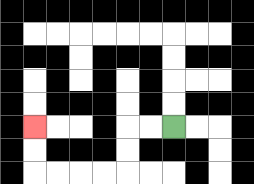{'start': '[7, 5]', 'end': '[1, 5]', 'path_directions': 'L,L,D,D,L,L,L,L,U,U', 'path_coordinates': '[[7, 5], [6, 5], [5, 5], [5, 6], [5, 7], [4, 7], [3, 7], [2, 7], [1, 7], [1, 6], [1, 5]]'}